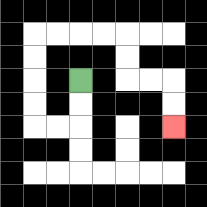{'start': '[3, 3]', 'end': '[7, 5]', 'path_directions': 'D,D,L,L,U,U,U,U,R,R,R,R,D,D,R,R,D,D', 'path_coordinates': '[[3, 3], [3, 4], [3, 5], [2, 5], [1, 5], [1, 4], [1, 3], [1, 2], [1, 1], [2, 1], [3, 1], [4, 1], [5, 1], [5, 2], [5, 3], [6, 3], [7, 3], [7, 4], [7, 5]]'}